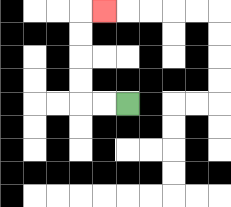{'start': '[5, 4]', 'end': '[4, 0]', 'path_directions': 'L,L,U,U,U,U,R', 'path_coordinates': '[[5, 4], [4, 4], [3, 4], [3, 3], [3, 2], [3, 1], [3, 0], [4, 0]]'}